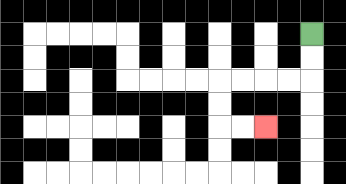{'start': '[13, 1]', 'end': '[11, 5]', 'path_directions': 'D,D,L,L,L,L,D,D,R,R', 'path_coordinates': '[[13, 1], [13, 2], [13, 3], [12, 3], [11, 3], [10, 3], [9, 3], [9, 4], [9, 5], [10, 5], [11, 5]]'}